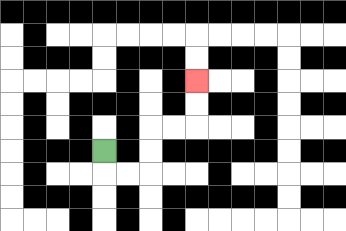{'start': '[4, 6]', 'end': '[8, 3]', 'path_directions': 'D,R,R,U,U,R,R,U,U', 'path_coordinates': '[[4, 6], [4, 7], [5, 7], [6, 7], [6, 6], [6, 5], [7, 5], [8, 5], [8, 4], [8, 3]]'}